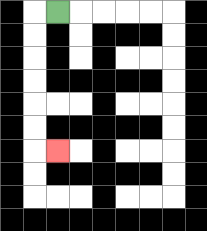{'start': '[2, 0]', 'end': '[2, 6]', 'path_directions': 'L,D,D,D,D,D,D,R', 'path_coordinates': '[[2, 0], [1, 0], [1, 1], [1, 2], [1, 3], [1, 4], [1, 5], [1, 6], [2, 6]]'}